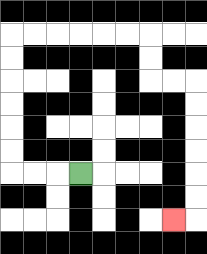{'start': '[3, 7]', 'end': '[7, 9]', 'path_directions': 'L,L,L,U,U,U,U,U,U,R,R,R,R,R,R,D,D,R,R,D,D,D,D,D,D,L', 'path_coordinates': '[[3, 7], [2, 7], [1, 7], [0, 7], [0, 6], [0, 5], [0, 4], [0, 3], [0, 2], [0, 1], [1, 1], [2, 1], [3, 1], [4, 1], [5, 1], [6, 1], [6, 2], [6, 3], [7, 3], [8, 3], [8, 4], [8, 5], [8, 6], [8, 7], [8, 8], [8, 9], [7, 9]]'}